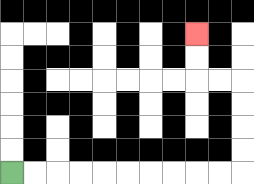{'start': '[0, 7]', 'end': '[8, 1]', 'path_directions': 'R,R,R,R,R,R,R,R,R,R,U,U,U,U,L,L,U,U', 'path_coordinates': '[[0, 7], [1, 7], [2, 7], [3, 7], [4, 7], [5, 7], [6, 7], [7, 7], [8, 7], [9, 7], [10, 7], [10, 6], [10, 5], [10, 4], [10, 3], [9, 3], [8, 3], [8, 2], [8, 1]]'}